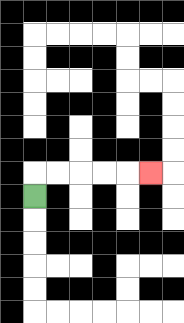{'start': '[1, 8]', 'end': '[6, 7]', 'path_directions': 'U,R,R,R,R,R', 'path_coordinates': '[[1, 8], [1, 7], [2, 7], [3, 7], [4, 7], [5, 7], [6, 7]]'}